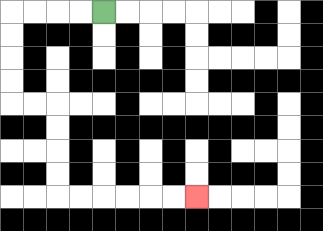{'start': '[4, 0]', 'end': '[8, 8]', 'path_directions': 'L,L,L,L,D,D,D,D,R,R,D,D,D,D,R,R,R,R,R,R', 'path_coordinates': '[[4, 0], [3, 0], [2, 0], [1, 0], [0, 0], [0, 1], [0, 2], [0, 3], [0, 4], [1, 4], [2, 4], [2, 5], [2, 6], [2, 7], [2, 8], [3, 8], [4, 8], [5, 8], [6, 8], [7, 8], [8, 8]]'}